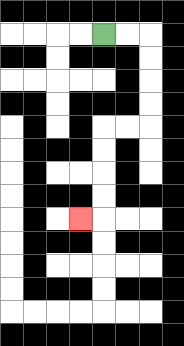{'start': '[4, 1]', 'end': '[3, 9]', 'path_directions': 'R,R,D,D,D,D,L,L,D,D,D,D,L', 'path_coordinates': '[[4, 1], [5, 1], [6, 1], [6, 2], [6, 3], [6, 4], [6, 5], [5, 5], [4, 5], [4, 6], [4, 7], [4, 8], [4, 9], [3, 9]]'}